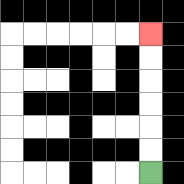{'start': '[6, 7]', 'end': '[6, 1]', 'path_directions': 'U,U,U,U,U,U', 'path_coordinates': '[[6, 7], [6, 6], [6, 5], [6, 4], [6, 3], [6, 2], [6, 1]]'}